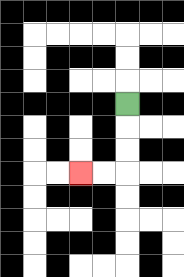{'start': '[5, 4]', 'end': '[3, 7]', 'path_directions': 'D,D,D,L,L', 'path_coordinates': '[[5, 4], [5, 5], [5, 6], [5, 7], [4, 7], [3, 7]]'}